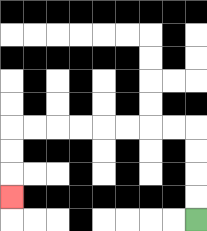{'start': '[8, 9]', 'end': '[0, 8]', 'path_directions': 'U,U,U,U,L,L,L,L,L,L,L,L,D,D,D', 'path_coordinates': '[[8, 9], [8, 8], [8, 7], [8, 6], [8, 5], [7, 5], [6, 5], [5, 5], [4, 5], [3, 5], [2, 5], [1, 5], [0, 5], [0, 6], [0, 7], [0, 8]]'}